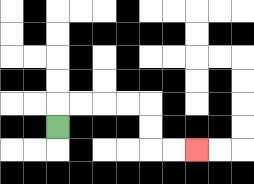{'start': '[2, 5]', 'end': '[8, 6]', 'path_directions': 'U,R,R,R,R,D,D,R,R', 'path_coordinates': '[[2, 5], [2, 4], [3, 4], [4, 4], [5, 4], [6, 4], [6, 5], [6, 6], [7, 6], [8, 6]]'}